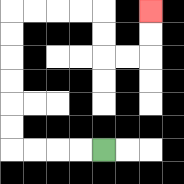{'start': '[4, 6]', 'end': '[6, 0]', 'path_directions': 'L,L,L,L,U,U,U,U,U,U,R,R,R,R,D,D,R,R,U,U', 'path_coordinates': '[[4, 6], [3, 6], [2, 6], [1, 6], [0, 6], [0, 5], [0, 4], [0, 3], [0, 2], [0, 1], [0, 0], [1, 0], [2, 0], [3, 0], [4, 0], [4, 1], [4, 2], [5, 2], [6, 2], [6, 1], [6, 0]]'}